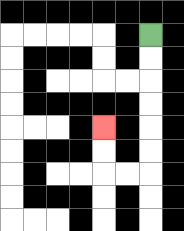{'start': '[6, 1]', 'end': '[4, 5]', 'path_directions': 'D,D,D,D,D,D,L,L,U,U', 'path_coordinates': '[[6, 1], [6, 2], [6, 3], [6, 4], [6, 5], [6, 6], [6, 7], [5, 7], [4, 7], [4, 6], [4, 5]]'}